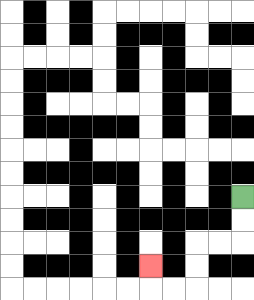{'start': '[10, 8]', 'end': '[6, 11]', 'path_directions': 'D,D,L,L,D,D,L,L,U', 'path_coordinates': '[[10, 8], [10, 9], [10, 10], [9, 10], [8, 10], [8, 11], [8, 12], [7, 12], [6, 12], [6, 11]]'}